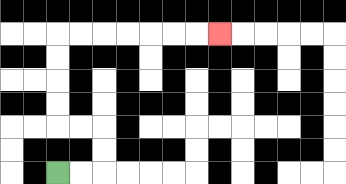{'start': '[2, 7]', 'end': '[9, 1]', 'path_directions': 'R,R,U,U,L,L,U,U,U,U,R,R,R,R,R,R,R', 'path_coordinates': '[[2, 7], [3, 7], [4, 7], [4, 6], [4, 5], [3, 5], [2, 5], [2, 4], [2, 3], [2, 2], [2, 1], [3, 1], [4, 1], [5, 1], [6, 1], [7, 1], [8, 1], [9, 1]]'}